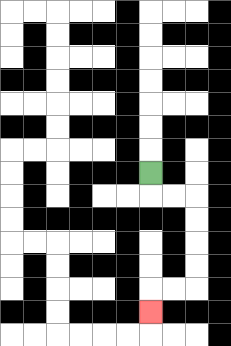{'start': '[6, 7]', 'end': '[6, 13]', 'path_directions': 'D,R,R,D,D,D,D,L,L,D', 'path_coordinates': '[[6, 7], [6, 8], [7, 8], [8, 8], [8, 9], [8, 10], [8, 11], [8, 12], [7, 12], [6, 12], [6, 13]]'}